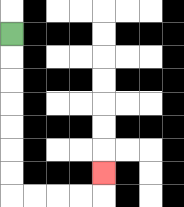{'start': '[0, 1]', 'end': '[4, 7]', 'path_directions': 'D,D,D,D,D,D,D,R,R,R,R,U', 'path_coordinates': '[[0, 1], [0, 2], [0, 3], [0, 4], [0, 5], [0, 6], [0, 7], [0, 8], [1, 8], [2, 8], [3, 8], [4, 8], [4, 7]]'}